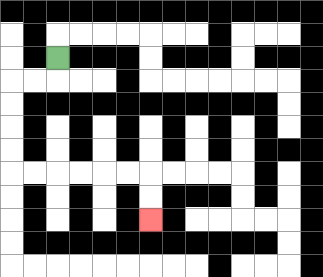{'start': '[2, 2]', 'end': '[6, 9]', 'path_directions': 'D,L,L,D,D,D,D,R,R,R,R,R,R,D,D', 'path_coordinates': '[[2, 2], [2, 3], [1, 3], [0, 3], [0, 4], [0, 5], [0, 6], [0, 7], [1, 7], [2, 7], [3, 7], [4, 7], [5, 7], [6, 7], [6, 8], [6, 9]]'}